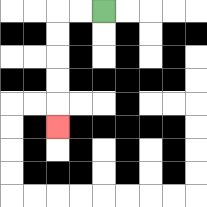{'start': '[4, 0]', 'end': '[2, 5]', 'path_directions': 'L,L,D,D,D,D,D', 'path_coordinates': '[[4, 0], [3, 0], [2, 0], [2, 1], [2, 2], [2, 3], [2, 4], [2, 5]]'}